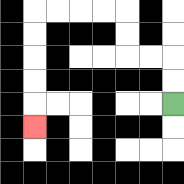{'start': '[7, 4]', 'end': '[1, 5]', 'path_directions': 'U,U,L,L,U,U,L,L,L,L,D,D,D,D,D', 'path_coordinates': '[[7, 4], [7, 3], [7, 2], [6, 2], [5, 2], [5, 1], [5, 0], [4, 0], [3, 0], [2, 0], [1, 0], [1, 1], [1, 2], [1, 3], [1, 4], [1, 5]]'}